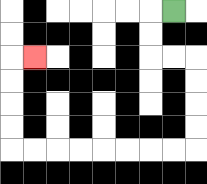{'start': '[7, 0]', 'end': '[1, 2]', 'path_directions': 'L,D,D,R,R,D,D,D,D,L,L,L,L,L,L,L,L,U,U,U,U,R', 'path_coordinates': '[[7, 0], [6, 0], [6, 1], [6, 2], [7, 2], [8, 2], [8, 3], [8, 4], [8, 5], [8, 6], [7, 6], [6, 6], [5, 6], [4, 6], [3, 6], [2, 6], [1, 6], [0, 6], [0, 5], [0, 4], [0, 3], [0, 2], [1, 2]]'}